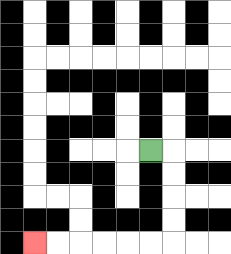{'start': '[6, 6]', 'end': '[1, 10]', 'path_directions': 'R,D,D,D,D,L,L,L,L,L,L', 'path_coordinates': '[[6, 6], [7, 6], [7, 7], [7, 8], [7, 9], [7, 10], [6, 10], [5, 10], [4, 10], [3, 10], [2, 10], [1, 10]]'}